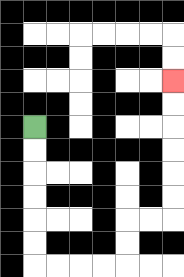{'start': '[1, 5]', 'end': '[7, 3]', 'path_directions': 'D,D,D,D,D,D,R,R,R,R,U,U,R,R,U,U,U,U,U,U', 'path_coordinates': '[[1, 5], [1, 6], [1, 7], [1, 8], [1, 9], [1, 10], [1, 11], [2, 11], [3, 11], [4, 11], [5, 11], [5, 10], [5, 9], [6, 9], [7, 9], [7, 8], [7, 7], [7, 6], [7, 5], [7, 4], [7, 3]]'}